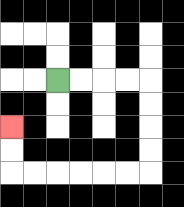{'start': '[2, 3]', 'end': '[0, 5]', 'path_directions': 'R,R,R,R,D,D,D,D,L,L,L,L,L,L,U,U', 'path_coordinates': '[[2, 3], [3, 3], [4, 3], [5, 3], [6, 3], [6, 4], [6, 5], [6, 6], [6, 7], [5, 7], [4, 7], [3, 7], [2, 7], [1, 7], [0, 7], [0, 6], [0, 5]]'}